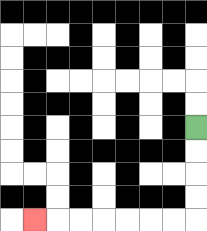{'start': '[8, 5]', 'end': '[1, 9]', 'path_directions': 'D,D,D,D,L,L,L,L,L,L,L', 'path_coordinates': '[[8, 5], [8, 6], [8, 7], [8, 8], [8, 9], [7, 9], [6, 9], [5, 9], [4, 9], [3, 9], [2, 9], [1, 9]]'}